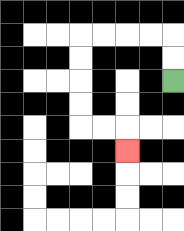{'start': '[7, 3]', 'end': '[5, 6]', 'path_directions': 'U,U,L,L,L,L,D,D,D,D,R,R,D', 'path_coordinates': '[[7, 3], [7, 2], [7, 1], [6, 1], [5, 1], [4, 1], [3, 1], [3, 2], [3, 3], [3, 4], [3, 5], [4, 5], [5, 5], [5, 6]]'}